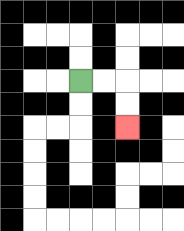{'start': '[3, 3]', 'end': '[5, 5]', 'path_directions': 'R,R,D,D', 'path_coordinates': '[[3, 3], [4, 3], [5, 3], [5, 4], [5, 5]]'}